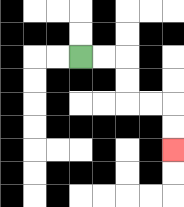{'start': '[3, 2]', 'end': '[7, 6]', 'path_directions': 'R,R,D,D,R,R,D,D', 'path_coordinates': '[[3, 2], [4, 2], [5, 2], [5, 3], [5, 4], [6, 4], [7, 4], [7, 5], [7, 6]]'}